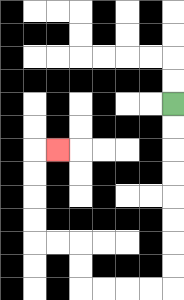{'start': '[7, 4]', 'end': '[2, 6]', 'path_directions': 'D,D,D,D,D,D,D,D,L,L,L,L,U,U,L,L,U,U,U,U,R', 'path_coordinates': '[[7, 4], [7, 5], [7, 6], [7, 7], [7, 8], [7, 9], [7, 10], [7, 11], [7, 12], [6, 12], [5, 12], [4, 12], [3, 12], [3, 11], [3, 10], [2, 10], [1, 10], [1, 9], [1, 8], [1, 7], [1, 6], [2, 6]]'}